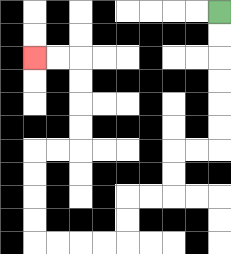{'start': '[9, 0]', 'end': '[1, 2]', 'path_directions': 'D,D,D,D,D,D,L,L,D,D,L,L,D,D,L,L,L,L,U,U,U,U,R,R,U,U,U,U,L,L', 'path_coordinates': '[[9, 0], [9, 1], [9, 2], [9, 3], [9, 4], [9, 5], [9, 6], [8, 6], [7, 6], [7, 7], [7, 8], [6, 8], [5, 8], [5, 9], [5, 10], [4, 10], [3, 10], [2, 10], [1, 10], [1, 9], [1, 8], [1, 7], [1, 6], [2, 6], [3, 6], [3, 5], [3, 4], [3, 3], [3, 2], [2, 2], [1, 2]]'}